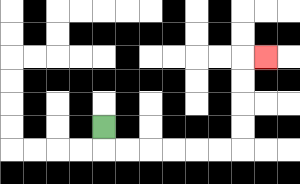{'start': '[4, 5]', 'end': '[11, 2]', 'path_directions': 'D,R,R,R,R,R,R,U,U,U,U,R', 'path_coordinates': '[[4, 5], [4, 6], [5, 6], [6, 6], [7, 6], [8, 6], [9, 6], [10, 6], [10, 5], [10, 4], [10, 3], [10, 2], [11, 2]]'}